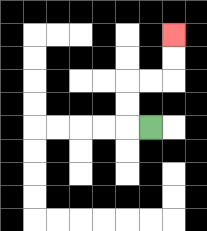{'start': '[6, 5]', 'end': '[7, 1]', 'path_directions': 'L,U,U,R,R,U,U', 'path_coordinates': '[[6, 5], [5, 5], [5, 4], [5, 3], [6, 3], [7, 3], [7, 2], [7, 1]]'}